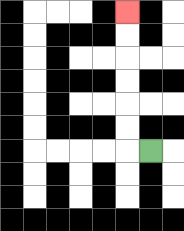{'start': '[6, 6]', 'end': '[5, 0]', 'path_directions': 'L,U,U,U,U,U,U', 'path_coordinates': '[[6, 6], [5, 6], [5, 5], [5, 4], [5, 3], [5, 2], [5, 1], [5, 0]]'}